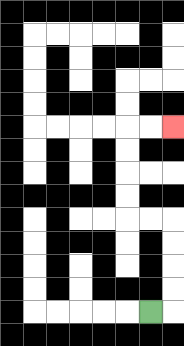{'start': '[6, 13]', 'end': '[7, 5]', 'path_directions': 'R,U,U,U,U,L,L,U,U,U,U,R,R', 'path_coordinates': '[[6, 13], [7, 13], [7, 12], [7, 11], [7, 10], [7, 9], [6, 9], [5, 9], [5, 8], [5, 7], [5, 6], [5, 5], [6, 5], [7, 5]]'}